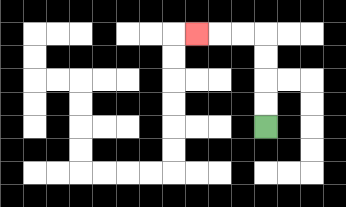{'start': '[11, 5]', 'end': '[8, 1]', 'path_directions': 'U,U,U,U,L,L,L', 'path_coordinates': '[[11, 5], [11, 4], [11, 3], [11, 2], [11, 1], [10, 1], [9, 1], [8, 1]]'}